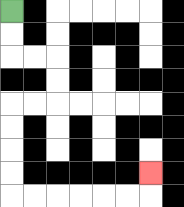{'start': '[0, 0]', 'end': '[6, 7]', 'path_directions': 'D,D,R,R,D,D,L,L,D,D,D,D,R,R,R,R,R,R,U', 'path_coordinates': '[[0, 0], [0, 1], [0, 2], [1, 2], [2, 2], [2, 3], [2, 4], [1, 4], [0, 4], [0, 5], [0, 6], [0, 7], [0, 8], [1, 8], [2, 8], [3, 8], [4, 8], [5, 8], [6, 8], [6, 7]]'}